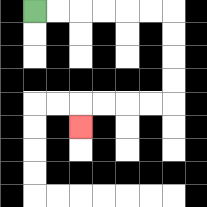{'start': '[1, 0]', 'end': '[3, 5]', 'path_directions': 'R,R,R,R,R,R,D,D,D,D,L,L,L,L,D', 'path_coordinates': '[[1, 0], [2, 0], [3, 0], [4, 0], [5, 0], [6, 0], [7, 0], [7, 1], [7, 2], [7, 3], [7, 4], [6, 4], [5, 4], [4, 4], [3, 4], [3, 5]]'}